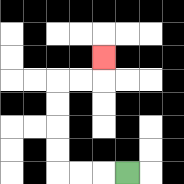{'start': '[5, 7]', 'end': '[4, 2]', 'path_directions': 'L,L,L,U,U,U,U,R,R,U', 'path_coordinates': '[[5, 7], [4, 7], [3, 7], [2, 7], [2, 6], [2, 5], [2, 4], [2, 3], [3, 3], [4, 3], [4, 2]]'}